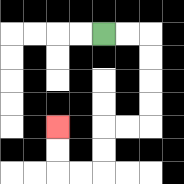{'start': '[4, 1]', 'end': '[2, 5]', 'path_directions': 'R,R,D,D,D,D,L,L,D,D,L,L,U,U', 'path_coordinates': '[[4, 1], [5, 1], [6, 1], [6, 2], [6, 3], [6, 4], [6, 5], [5, 5], [4, 5], [4, 6], [4, 7], [3, 7], [2, 7], [2, 6], [2, 5]]'}